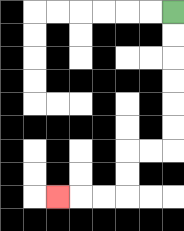{'start': '[7, 0]', 'end': '[2, 8]', 'path_directions': 'D,D,D,D,D,D,L,L,D,D,L,L,L', 'path_coordinates': '[[7, 0], [7, 1], [7, 2], [7, 3], [7, 4], [7, 5], [7, 6], [6, 6], [5, 6], [5, 7], [5, 8], [4, 8], [3, 8], [2, 8]]'}